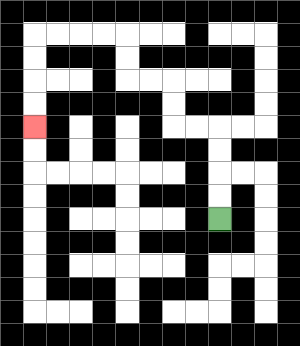{'start': '[9, 9]', 'end': '[1, 5]', 'path_directions': 'U,U,U,U,L,L,U,U,L,L,U,U,L,L,L,L,D,D,D,D', 'path_coordinates': '[[9, 9], [9, 8], [9, 7], [9, 6], [9, 5], [8, 5], [7, 5], [7, 4], [7, 3], [6, 3], [5, 3], [5, 2], [5, 1], [4, 1], [3, 1], [2, 1], [1, 1], [1, 2], [1, 3], [1, 4], [1, 5]]'}